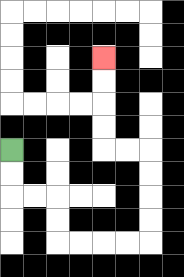{'start': '[0, 6]', 'end': '[4, 2]', 'path_directions': 'D,D,R,R,D,D,R,R,R,R,U,U,U,U,L,L,U,U,U,U', 'path_coordinates': '[[0, 6], [0, 7], [0, 8], [1, 8], [2, 8], [2, 9], [2, 10], [3, 10], [4, 10], [5, 10], [6, 10], [6, 9], [6, 8], [6, 7], [6, 6], [5, 6], [4, 6], [4, 5], [4, 4], [4, 3], [4, 2]]'}